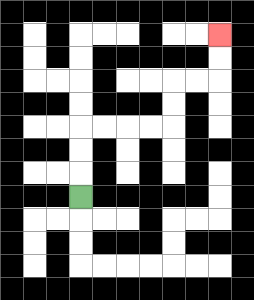{'start': '[3, 8]', 'end': '[9, 1]', 'path_directions': 'U,U,U,R,R,R,R,U,U,R,R,U,U', 'path_coordinates': '[[3, 8], [3, 7], [3, 6], [3, 5], [4, 5], [5, 5], [6, 5], [7, 5], [7, 4], [7, 3], [8, 3], [9, 3], [9, 2], [9, 1]]'}